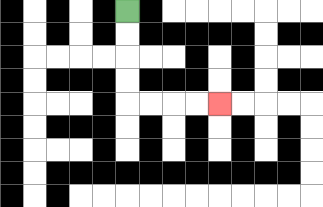{'start': '[5, 0]', 'end': '[9, 4]', 'path_directions': 'D,D,D,D,R,R,R,R', 'path_coordinates': '[[5, 0], [5, 1], [5, 2], [5, 3], [5, 4], [6, 4], [7, 4], [8, 4], [9, 4]]'}